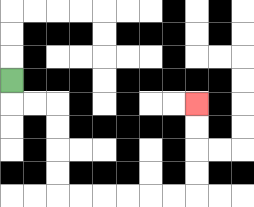{'start': '[0, 3]', 'end': '[8, 4]', 'path_directions': 'D,R,R,D,D,D,D,R,R,R,R,R,R,U,U,U,U', 'path_coordinates': '[[0, 3], [0, 4], [1, 4], [2, 4], [2, 5], [2, 6], [2, 7], [2, 8], [3, 8], [4, 8], [5, 8], [6, 8], [7, 8], [8, 8], [8, 7], [8, 6], [8, 5], [8, 4]]'}